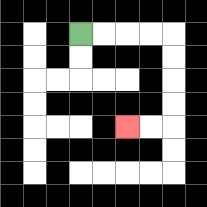{'start': '[3, 1]', 'end': '[5, 5]', 'path_directions': 'R,R,R,R,D,D,D,D,L,L', 'path_coordinates': '[[3, 1], [4, 1], [5, 1], [6, 1], [7, 1], [7, 2], [7, 3], [7, 4], [7, 5], [6, 5], [5, 5]]'}